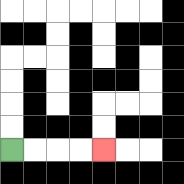{'start': '[0, 6]', 'end': '[4, 6]', 'path_directions': 'R,R,R,R', 'path_coordinates': '[[0, 6], [1, 6], [2, 6], [3, 6], [4, 6]]'}